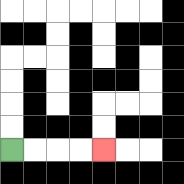{'start': '[0, 6]', 'end': '[4, 6]', 'path_directions': 'R,R,R,R', 'path_coordinates': '[[0, 6], [1, 6], [2, 6], [3, 6], [4, 6]]'}